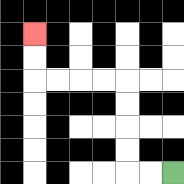{'start': '[7, 7]', 'end': '[1, 1]', 'path_directions': 'L,L,U,U,U,U,L,L,L,L,U,U', 'path_coordinates': '[[7, 7], [6, 7], [5, 7], [5, 6], [5, 5], [5, 4], [5, 3], [4, 3], [3, 3], [2, 3], [1, 3], [1, 2], [1, 1]]'}